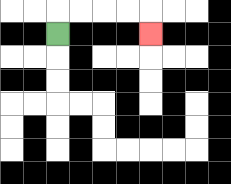{'start': '[2, 1]', 'end': '[6, 1]', 'path_directions': 'U,R,R,R,R,D', 'path_coordinates': '[[2, 1], [2, 0], [3, 0], [4, 0], [5, 0], [6, 0], [6, 1]]'}